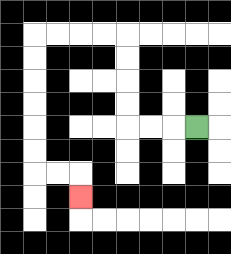{'start': '[8, 5]', 'end': '[3, 8]', 'path_directions': 'L,L,L,U,U,U,U,L,L,L,L,D,D,D,D,D,D,R,R,D', 'path_coordinates': '[[8, 5], [7, 5], [6, 5], [5, 5], [5, 4], [5, 3], [5, 2], [5, 1], [4, 1], [3, 1], [2, 1], [1, 1], [1, 2], [1, 3], [1, 4], [1, 5], [1, 6], [1, 7], [2, 7], [3, 7], [3, 8]]'}